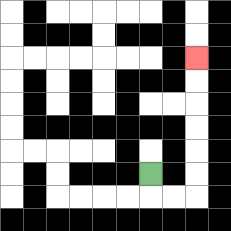{'start': '[6, 7]', 'end': '[8, 2]', 'path_directions': 'D,R,R,U,U,U,U,U,U', 'path_coordinates': '[[6, 7], [6, 8], [7, 8], [8, 8], [8, 7], [8, 6], [8, 5], [8, 4], [8, 3], [8, 2]]'}